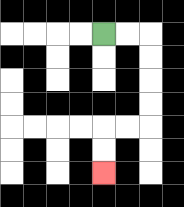{'start': '[4, 1]', 'end': '[4, 7]', 'path_directions': 'R,R,D,D,D,D,L,L,D,D', 'path_coordinates': '[[4, 1], [5, 1], [6, 1], [6, 2], [6, 3], [6, 4], [6, 5], [5, 5], [4, 5], [4, 6], [4, 7]]'}